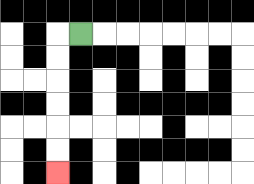{'start': '[3, 1]', 'end': '[2, 7]', 'path_directions': 'L,D,D,D,D,D,D', 'path_coordinates': '[[3, 1], [2, 1], [2, 2], [2, 3], [2, 4], [2, 5], [2, 6], [2, 7]]'}